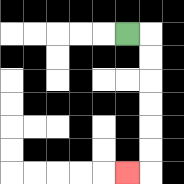{'start': '[5, 1]', 'end': '[5, 7]', 'path_directions': 'R,D,D,D,D,D,D,L', 'path_coordinates': '[[5, 1], [6, 1], [6, 2], [6, 3], [6, 4], [6, 5], [6, 6], [6, 7], [5, 7]]'}